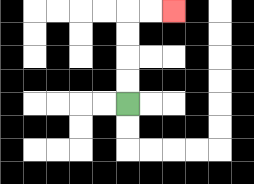{'start': '[5, 4]', 'end': '[7, 0]', 'path_directions': 'U,U,U,U,R,R', 'path_coordinates': '[[5, 4], [5, 3], [5, 2], [5, 1], [5, 0], [6, 0], [7, 0]]'}